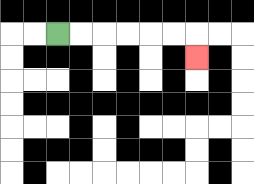{'start': '[2, 1]', 'end': '[8, 2]', 'path_directions': 'R,R,R,R,R,R,D', 'path_coordinates': '[[2, 1], [3, 1], [4, 1], [5, 1], [6, 1], [7, 1], [8, 1], [8, 2]]'}